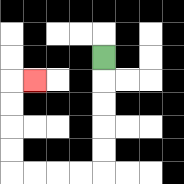{'start': '[4, 2]', 'end': '[1, 3]', 'path_directions': 'D,D,D,D,D,L,L,L,L,U,U,U,U,R', 'path_coordinates': '[[4, 2], [4, 3], [4, 4], [4, 5], [4, 6], [4, 7], [3, 7], [2, 7], [1, 7], [0, 7], [0, 6], [0, 5], [0, 4], [0, 3], [1, 3]]'}